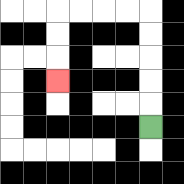{'start': '[6, 5]', 'end': '[2, 3]', 'path_directions': 'U,U,U,U,U,L,L,L,L,D,D,D', 'path_coordinates': '[[6, 5], [6, 4], [6, 3], [6, 2], [6, 1], [6, 0], [5, 0], [4, 0], [3, 0], [2, 0], [2, 1], [2, 2], [2, 3]]'}